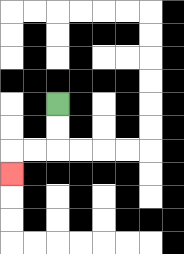{'start': '[2, 4]', 'end': '[0, 7]', 'path_directions': 'D,D,L,L,D', 'path_coordinates': '[[2, 4], [2, 5], [2, 6], [1, 6], [0, 6], [0, 7]]'}